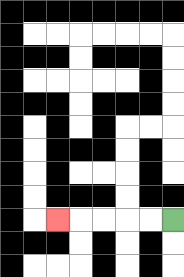{'start': '[7, 9]', 'end': '[2, 9]', 'path_directions': 'L,L,L,L,L', 'path_coordinates': '[[7, 9], [6, 9], [5, 9], [4, 9], [3, 9], [2, 9]]'}